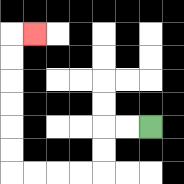{'start': '[6, 5]', 'end': '[1, 1]', 'path_directions': 'L,L,D,D,L,L,L,L,U,U,U,U,U,U,R', 'path_coordinates': '[[6, 5], [5, 5], [4, 5], [4, 6], [4, 7], [3, 7], [2, 7], [1, 7], [0, 7], [0, 6], [0, 5], [0, 4], [0, 3], [0, 2], [0, 1], [1, 1]]'}